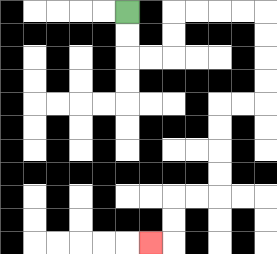{'start': '[5, 0]', 'end': '[6, 10]', 'path_directions': 'D,D,R,R,U,U,R,R,R,R,D,D,D,D,L,L,D,D,D,D,L,L,D,D,L', 'path_coordinates': '[[5, 0], [5, 1], [5, 2], [6, 2], [7, 2], [7, 1], [7, 0], [8, 0], [9, 0], [10, 0], [11, 0], [11, 1], [11, 2], [11, 3], [11, 4], [10, 4], [9, 4], [9, 5], [9, 6], [9, 7], [9, 8], [8, 8], [7, 8], [7, 9], [7, 10], [6, 10]]'}